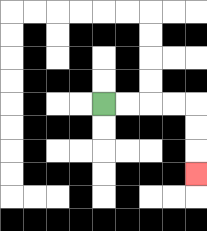{'start': '[4, 4]', 'end': '[8, 7]', 'path_directions': 'R,R,R,R,D,D,D', 'path_coordinates': '[[4, 4], [5, 4], [6, 4], [7, 4], [8, 4], [8, 5], [8, 6], [8, 7]]'}